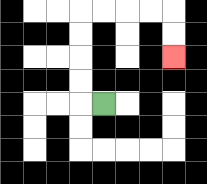{'start': '[4, 4]', 'end': '[7, 2]', 'path_directions': 'L,U,U,U,U,R,R,R,R,D,D', 'path_coordinates': '[[4, 4], [3, 4], [3, 3], [3, 2], [3, 1], [3, 0], [4, 0], [5, 0], [6, 0], [7, 0], [7, 1], [7, 2]]'}